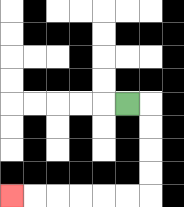{'start': '[5, 4]', 'end': '[0, 8]', 'path_directions': 'R,D,D,D,D,L,L,L,L,L,L', 'path_coordinates': '[[5, 4], [6, 4], [6, 5], [6, 6], [6, 7], [6, 8], [5, 8], [4, 8], [3, 8], [2, 8], [1, 8], [0, 8]]'}